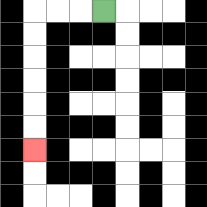{'start': '[4, 0]', 'end': '[1, 6]', 'path_directions': 'L,L,L,D,D,D,D,D,D', 'path_coordinates': '[[4, 0], [3, 0], [2, 0], [1, 0], [1, 1], [1, 2], [1, 3], [1, 4], [1, 5], [1, 6]]'}